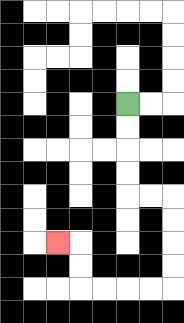{'start': '[5, 4]', 'end': '[2, 10]', 'path_directions': 'D,D,D,D,R,R,D,D,D,D,L,L,L,L,U,U,L', 'path_coordinates': '[[5, 4], [5, 5], [5, 6], [5, 7], [5, 8], [6, 8], [7, 8], [7, 9], [7, 10], [7, 11], [7, 12], [6, 12], [5, 12], [4, 12], [3, 12], [3, 11], [3, 10], [2, 10]]'}